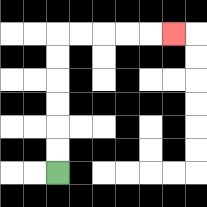{'start': '[2, 7]', 'end': '[7, 1]', 'path_directions': 'U,U,U,U,U,U,R,R,R,R,R', 'path_coordinates': '[[2, 7], [2, 6], [2, 5], [2, 4], [2, 3], [2, 2], [2, 1], [3, 1], [4, 1], [5, 1], [6, 1], [7, 1]]'}